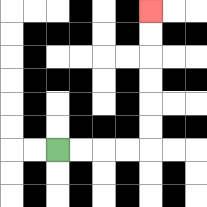{'start': '[2, 6]', 'end': '[6, 0]', 'path_directions': 'R,R,R,R,U,U,U,U,U,U', 'path_coordinates': '[[2, 6], [3, 6], [4, 6], [5, 6], [6, 6], [6, 5], [6, 4], [6, 3], [6, 2], [6, 1], [6, 0]]'}